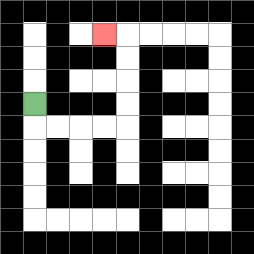{'start': '[1, 4]', 'end': '[4, 1]', 'path_directions': 'D,R,R,R,R,U,U,U,U,L', 'path_coordinates': '[[1, 4], [1, 5], [2, 5], [3, 5], [4, 5], [5, 5], [5, 4], [5, 3], [5, 2], [5, 1], [4, 1]]'}